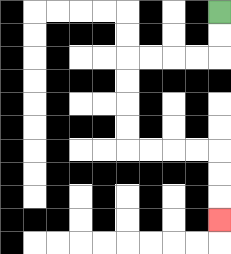{'start': '[9, 0]', 'end': '[9, 9]', 'path_directions': 'D,D,L,L,L,L,D,D,D,D,R,R,R,R,D,D,D', 'path_coordinates': '[[9, 0], [9, 1], [9, 2], [8, 2], [7, 2], [6, 2], [5, 2], [5, 3], [5, 4], [5, 5], [5, 6], [6, 6], [7, 6], [8, 6], [9, 6], [9, 7], [9, 8], [9, 9]]'}